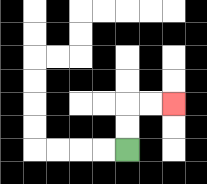{'start': '[5, 6]', 'end': '[7, 4]', 'path_directions': 'U,U,R,R', 'path_coordinates': '[[5, 6], [5, 5], [5, 4], [6, 4], [7, 4]]'}